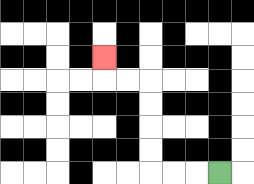{'start': '[9, 7]', 'end': '[4, 2]', 'path_directions': 'L,L,L,U,U,U,U,L,L,U', 'path_coordinates': '[[9, 7], [8, 7], [7, 7], [6, 7], [6, 6], [6, 5], [6, 4], [6, 3], [5, 3], [4, 3], [4, 2]]'}